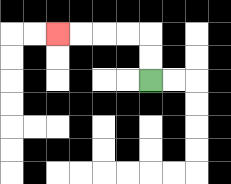{'start': '[6, 3]', 'end': '[2, 1]', 'path_directions': 'U,U,L,L,L,L', 'path_coordinates': '[[6, 3], [6, 2], [6, 1], [5, 1], [4, 1], [3, 1], [2, 1]]'}